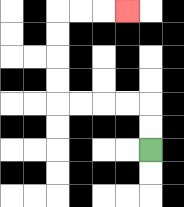{'start': '[6, 6]', 'end': '[5, 0]', 'path_directions': 'U,U,L,L,L,L,U,U,U,U,R,R,R', 'path_coordinates': '[[6, 6], [6, 5], [6, 4], [5, 4], [4, 4], [3, 4], [2, 4], [2, 3], [2, 2], [2, 1], [2, 0], [3, 0], [4, 0], [5, 0]]'}